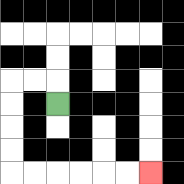{'start': '[2, 4]', 'end': '[6, 7]', 'path_directions': 'U,L,L,D,D,D,D,R,R,R,R,R,R', 'path_coordinates': '[[2, 4], [2, 3], [1, 3], [0, 3], [0, 4], [0, 5], [0, 6], [0, 7], [1, 7], [2, 7], [3, 7], [4, 7], [5, 7], [6, 7]]'}